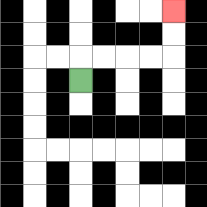{'start': '[3, 3]', 'end': '[7, 0]', 'path_directions': 'U,R,R,R,R,U,U', 'path_coordinates': '[[3, 3], [3, 2], [4, 2], [5, 2], [6, 2], [7, 2], [7, 1], [7, 0]]'}